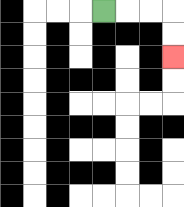{'start': '[4, 0]', 'end': '[7, 2]', 'path_directions': 'R,R,R,D,D', 'path_coordinates': '[[4, 0], [5, 0], [6, 0], [7, 0], [7, 1], [7, 2]]'}